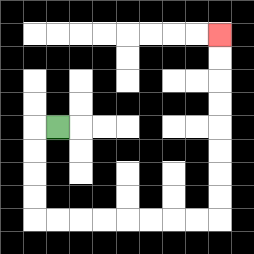{'start': '[2, 5]', 'end': '[9, 1]', 'path_directions': 'L,D,D,D,D,R,R,R,R,R,R,R,R,U,U,U,U,U,U,U,U', 'path_coordinates': '[[2, 5], [1, 5], [1, 6], [1, 7], [1, 8], [1, 9], [2, 9], [3, 9], [4, 9], [5, 9], [6, 9], [7, 9], [8, 9], [9, 9], [9, 8], [9, 7], [9, 6], [9, 5], [9, 4], [9, 3], [9, 2], [9, 1]]'}